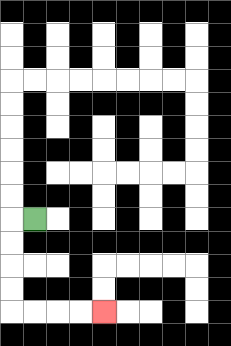{'start': '[1, 9]', 'end': '[4, 13]', 'path_directions': 'L,D,D,D,D,R,R,R,R', 'path_coordinates': '[[1, 9], [0, 9], [0, 10], [0, 11], [0, 12], [0, 13], [1, 13], [2, 13], [3, 13], [4, 13]]'}